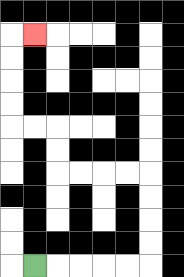{'start': '[1, 11]', 'end': '[1, 1]', 'path_directions': 'R,R,R,R,R,U,U,U,U,L,L,L,L,U,U,L,L,U,U,U,U,R', 'path_coordinates': '[[1, 11], [2, 11], [3, 11], [4, 11], [5, 11], [6, 11], [6, 10], [6, 9], [6, 8], [6, 7], [5, 7], [4, 7], [3, 7], [2, 7], [2, 6], [2, 5], [1, 5], [0, 5], [0, 4], [0, 3], [0, 2], [0, 1], [1, 1]]'}